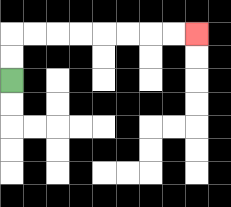{'start': '[0, 3]', 'end': '[8, 1]', 'path_directions': 'U,U,R,R,R,R,R,R,R,R', 'path_coordinates': '[[0, 3], [0, 2], [0, 1], [1, 1], [2, 1], [3, 1], [4, 1], [5, 1], [6, 1], [7, 1], [8, 1]]'}